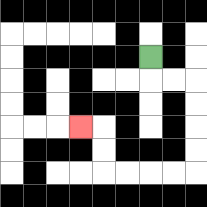{'start': '[6, 2]', 'end': '[3, 5]', 'path_directions': 'D,R,R,D,D,D,D,L,L,L,L,U,U,L', 'path_coordinates': '[[6, 2], [6, 3], [7, 3], [8, 3], [8, 4], [8, 5], [8, 6], [8, 7], [7, 7], [6, 7], [5, 7], [4, 7], [4, 6], [4, 5], [3, 5]]'}